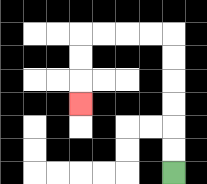{'start': '[7, 7]', 'end': '[3, 4]', 'path_directions': 'U,U,U,U,U,U,L,L,L,L,D,D,D', 'path_coordinates': '[[7, 7], [7, 6], [7, 5], [7, 4], [7, 3], [7, 2], [7, 1], [6, 1], [5, 1], [4, 1], [3, 1], [3, 2], [3, 3], [3, 4]]'}